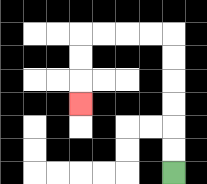{'start': '[7, 7]', 'end': '[3, 4]', 'path_directions': 'U,U,U,U,U,U,L,L,L,L,D,D,D', 'path_coordinates': '[[7, 7], [7, 6], [7, 5], [7, 4], [7, 3], [7, 2], [7, 1], [6, 1], [5, 1], [4, 1], [3, 1], [3, 2], [3, 3], [3, 4]]'}